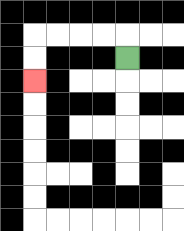{'start': '[5, 2]', 'end': '[1, 3]', 'path_directions': 'U,L,L,L,L,D,D', 'path_coordinates': '[[5, 2], [5, 1], [4, 1], [3, 1], [2, 1], [1, 1], [1, 2], [1, 3]]'}